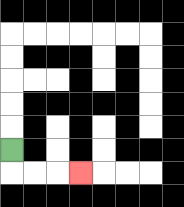{'start': '[0, 6]', 'end': '[3, 7]', 'path_directions': 'D,R,R,R', 'path_coordinates': '[[0, 6], [0, 7], [1, 7], [2, 7], [3, 7]]'}